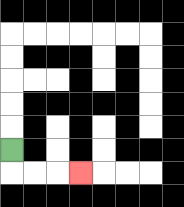{'start': '[0, 6]', 'end': '[3, 7]', 'path_directions': 'D,R,R,R', 'path_coordinates': '[[0, 6], [0, 7], [1, 7], [2, 7], [3, 7]]'}